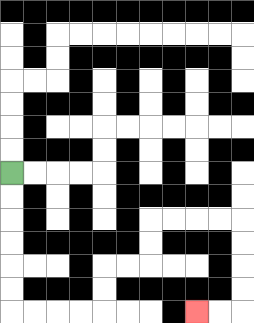{'start': '[0, 7]', 'end': '[8, 13]', 'path_directions': 'D,D,D,D,D,D,R,R,R,R,U,U,R,R,U,U,R,R,R,R,D,D,D,D,L,L', 'path_coordinates': '[[0, 7], [0, 8], [0, 9], [0, 10], [0, 11], [0, 12], [0, 13], [1, 13], [2, 13], [3, 13], [4, 13], [4, 12], [4, 11], [5, 11], [6, 11], [6, 10], [6, 9], [7, 9], [8, 9], [9, 9], [10, 9], [10, 10], [10, 11], [10, 12], [10, 13], [9, 13], [8, 13]]'}